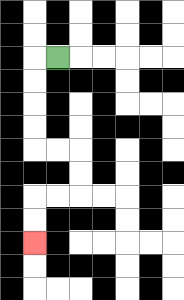{'start': '[2, 2]', 'end': '[1, 10]', 'path_directions': 'L,D,D,D,D,R,R,D,D,L,L,D,D', 'path_coordinates': '[[2, 2], [1, 2], [1, 3], [1, 4], [1, 5], [1, 6], [2, 6], [3, 6], [3, 7], [3, 8], [2, 8], [1, 8], [1, 9], [1, 10]]'}